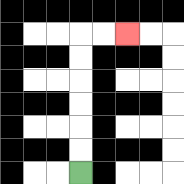{'start': '[3, 7]', 'end': '[5, 1]', 'path_directions': 'U,U,U,U,U,U,R,R', 'path_coordinates': '[[3, 7], [3, 6], [3, 5], [3, 4], [3, 3], [3, 2], [3, 1], [4, 1], [5, 1]]'}